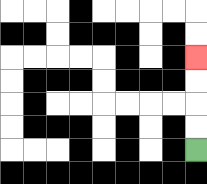{'start': '[8, 6]', 'end': '[8, 2]', 'path_directions': 'U,U,U,U', 'path_coordinates': '[[8, 6], [8, 5], [8, 4], [8, 3], [8, 2]]'}